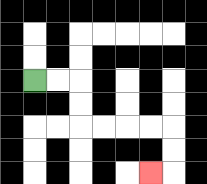{'start': '[1, 3]', 'end': '[6, 7]', 'path_directions': 'R,R,D,D,R,R,R,R,D,D,L', 'path_coordinates': '[[1, 3], [2, 3], [3, 3], [3, 4], [3, 5], [4, 5], [5, 5], [6, 5], [7, 5], [7, 6], [7, 7], [6, 7]]'}